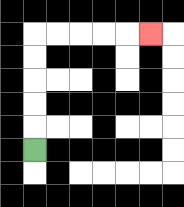{'start': '[1, 6]', 'end': '[6, 1]', 'path_directions': 'U,U,U,U,U,R,R,R,R,R', 'path_coordinates': '[[1, 6], [1, 5], [1, 4], [1, 3], [1, 2], [1, 1], [2, 1], [3, 1], [4, 1], [5, 1], [6, 1]]'}